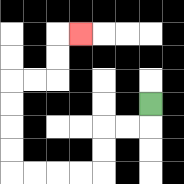{'start': '[6, 4]', 'end': '[3, 1]', 'path_directions': 'D,L,L,D,D,L,L,L,L,U,U,U,U,R,R,U,U,R', 'path_coordinates': '[[6, 4], [6, 5], [5, 5], [4, 5], [4, 6], [4, 7], [3, 7], [2, 7], [1, 7], [0, 7], [0, 6], [0, 5], [0, 4], [0, 3], [1, 3], [2, 3], [2, 2], [2, 1], [3, 1]]'}